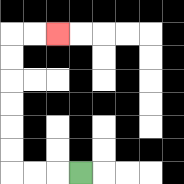{'start': '[3, 7]', 'end': '[2, 1]', 'path_directions': 'L,L,L,U,U,U,U,U,U,R,R', 'path_coordinates': '[[3, 7], [2, 7], [1, 7], [0, 7], [0, 6], [0, 5], [0, 4], [0, 3], [0, 2], [0, 1], [1, 1], [2, 1]]'}